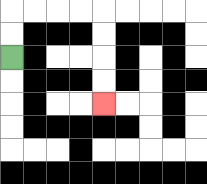{'start': '[0, 2]', 'end': '[4, 4]', 'path_directions': 'U,U,R,R,R,R,D,D,D,D', 'path_coordinates': '[[0, 2], [0, 1], [0, 0], [1, 0], [2, 0], [3, 0], [4, 0], [4, 1], [4, 2], [4, 3], [4, 4]]'}